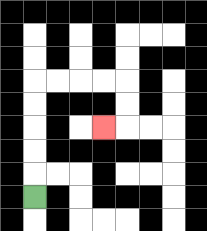{'start': '[1, 8]', 'end': '[4, 5]', 'path_directions': 'U,U,U,U,U,R,R,R,R,D,D,L', 'path_coordinates': '[[1, 8], [1, 7], [1, 6], [1, 5], [1, 4], [1, 3], [2, 3], [3, 3], [4, 3], [5, 3], [5, 4], [5, 5], [4, 5]]'}